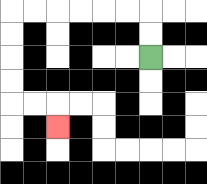{'start': '[6, 2]', 'end': '[2, 5]', 'path_directions': 'U,U,L,L,L,L,L,L,D,D,D,D,R,R,D', 'path_coordinates': '[[6, 2], [6, 1], [6, 0], [5, 0], [4, 0], [3, 0], [2, 0], [1, 0], [0, 0], [0, 1], [0, 2], [0, 3], [0, 4], [1, 4], [2, 4], [2, 5]]'}